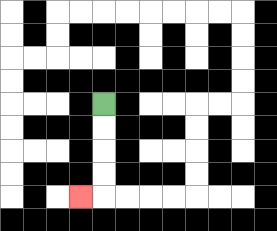{'start': '[4, 4]', 'end': '[3, 8]', 'path_directions': 'D,D,D,D,L', 'path_coordinates': '[[4, 4], [4, 5], [4, 6], [4, 7], [4, 8], [3, 8]]'}